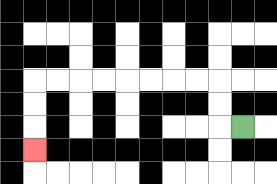{'start': '[10, 5]', 'end': '[1, 6]', 'path_directions': 'L,U,U,L,L,L,L,L,L,L,L,D,D,D', 'path_coordinates': '[[10, 5], [9, 5], [9, 4], [9, 3], [8, 3], [7, 3], [6, 3], [5, 3], [4, 3], [3, 3], [2, 3], [1, 3], [1, 4], [1, 5], [1, 6]]'}